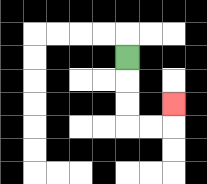{'start': '[5, 2]', 'end': '[7, 4]', 'path_directions': 'D,D,D,R,R,U', 'path_coordinates': '[[5, 2], [5, 3], [5, 4], [5, 5], [6, 5], [7, 5], [7, 4]]'}